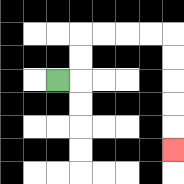{'start': '[2, 3]', 'end': '[7, 6]', 'path_directions': 'R,U,U,R,R,R,R,D,D,D,D,D', 'path_coordinates': '[[2, 3], [3, 3], [3, 2], [3, 1], [4, 1], [5, 1], [6, 1], [7, 1], [7, 2], [7, 3], [7, 4], [7, 5], [7, 6]]'}